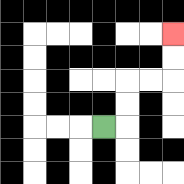{'start': '[4, 5]', 'end': '[7, 1]', 'path_directions': 'R,U,U,R,R,U,U', 'path_coordinates': '[[4, 5], [5, 5], [5, 4], [5, 3], [6, 3], [7, 3], [7, 2], [7, 1]]'}